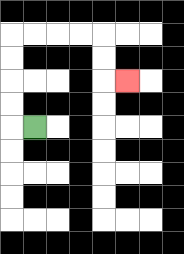{'start': '[1, 5]', 'end': '[5, 3]', 'path_directions': 'L,U,U,U,U,R,R,R,R,D,D,R', 'path_coordinates': '[[1, 5], [0, 5], [0, 4], [0, 3], [0, 2], [0, 1], [1, 1], [2, 1], [3, 1], [4, 1], [4, 2], [4, 3], [5, 3]]'}